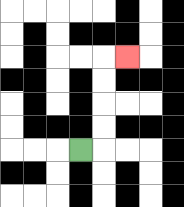{'start': '[3, 6]', 'end': '[5, 2]', 'path_directions': 'R,U,U,U,U,R', 'path_coordinates': '[[3, 6], [4, 6], [4, 5], [4, 4], [4, 3], [4, 2], [5, 2]]'}